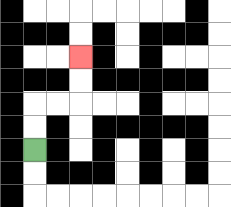{'start': '[1, 6]', 'end': '[3, 2]', 'path_directions': 'U,U,R,R,U,U', 'path_coordinates': '[[1, 6], [1, 5], [1, 4], [2, 4], [3, 4], [3, 3], [3, 2]]'}